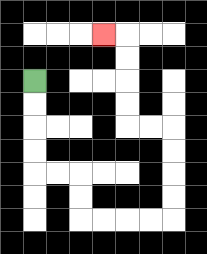{'start': '[1, 3]', 'end': '[4, 1]', 'path_directions': 'D,D,D,D,R,R,D,D,R,R,R,R,U,U,U,U,L,L,U,U,U,U,L', 'path_coordinates': '[[1, 3], [1, 4], [1, 5], [1, 6], [1, 7], [2, 7], [3, 7], [3, 8], [3, 9], [4, 9], [5, 9], [6, 9], [7, 9], [7, 8], [7, 7], [7, 6], [7, 5], [6, 5], [5, 5], [5, 4], [5, 3], [5, 2], [5, 1], [4, 1]]'}